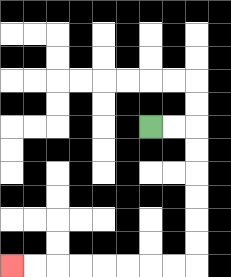{'start': '[6, 5]', 'end': '[0, 11]', 'path_directions': 'R,R,D,D,D,D,D,D,L,L,L,L,L,L,L,L', 'path_coordinates': '[[6, 5], [7, 5], [8, 5], [8, 6], [8, 7], [8, 8], [8, 9], [8, 10], [8, 11], [7, 11], [6, 11], [5, 11], [4, 11], [3, 11], [2, 11], [1, 11], [0, 11]]'}